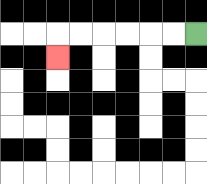{'start': '[8, 1]', 'end': '[2, 2]', 'path_directions': 'L,L,L,L,L,L,D', 'path_coordinates': '[[8, 1], [7, 1], [6, 1], [5, 1], [4, 1], [3, 1], [2, 1], [2, 2]]'}